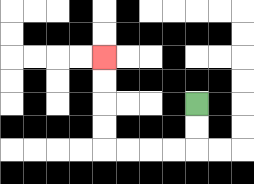{'start': '[8, 4]', 'end': '[4, 2]', 'path_directions': 'D,D,L,L,L,L,U,U,U,U', 'path_coordinates': '[[8, 4], [8, 5], [8, 6], [7, 6], [6, 6], [5, 6], [4, 6], [4, 5], [4, 4], [4, 3], [4, 2]]'}